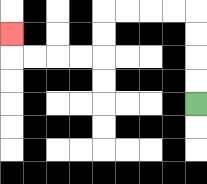{'start': '[8, 4]', 'end': '[0, 1]', 'path_directions': 'U,U,U,U,L,L,L,L,D,D,L,L,L,L,U', 'path_coordinates': '[[8, 4], [8, 3], [8, 2], [8, 1], [8, 0], [7, 0], [6, 0], [5, 0], [4, 0], [4, 1], [4, 2], [3, 2], [2, 2], [1, 2], [0, 2], [0, 1]]'}